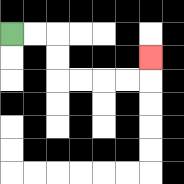{'start': '[0, 1]', 'end': '[6, 2]', 'path_directions': 'R,R,D,D,R,R,R,R,U', 'path_coordinates': '[[0, 1], [1, 1], [2, 1], [2, 2], [2, 3], [3, 3], [4, 3], [5, 3], [6, 3], [6, 2]]'}